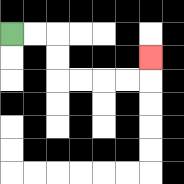{'start': '[0, 1]', 'end': '[6, 2]', 'path_directions': 'R,R,D,D,R,R,R,R,U', 'path_coordinates': '[[0, 1], [1, 1], [2, 1], [2, 2], [2, 3], [3, 3], [4, 3], [5, 3], [6, 3], [6, 2]]'}